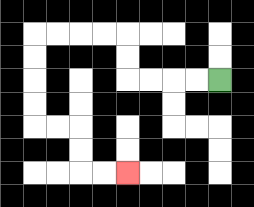{'start': '[9, 3]', 'end': '[5, 7]', 'path_directions': 'L,L,L,L,U,U,L,L,L,L,D,D,D,D,R,R,D,D,R,R', 'path_coordinates': '[[9, 3], [8, 3], [7, 3], [6, 3], [5, 3], [5, 2], [5, 1], [4, 1], [3, 1], [2, 1], [1, 1], [1, 2], [1, 3], [1, 4], [1, 5], [2, 5], [3, 5], [3, 6], [3, 7], [4, 7], [5, 7]]'}